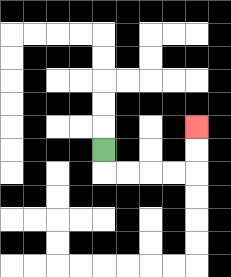{'start': '[4, 6]', 'end': '[8, 5]', 'path_directions': 'D,R,R,R,R,U,U', 'path_coordinates': '[[4, 6], [4, 7], [5, 7], [6, 7], [7, 7], [8, 7], [8, 6], [8, 5]]'}